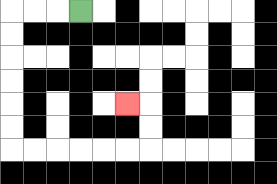{'start': '[3, 0]', 'end': '[5, 4]', 'path_directions': 'L,L,L,D,D,D,D,D,D,R,R,R,R,R,R,U,U,L', 'path_coordinates': '[[3, 0], [2, 0], [1, 0], [0, 0], [0, 1], [0, 2], [0, 3], [0, 4], [0, 5], [0, 6], [1, 6], [2, 6], [3, 6], [4, 6], [5, 6], [6, 6], [6, 5], [6, 4], [5, 4]]'}